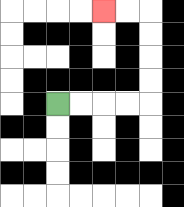{'start': '[2, 4]', 'end': '[4, 0]', 'path_directions': 'R,R,R,R,U,U,U,U,L,L', 'path_coordinates': '[[2, 4], [3, 4], [4, 4], [5, 4], [6, 4], [6, 3], [6, 2], [6, 1], [6, 0], [5, 0], [4, 0]]'}